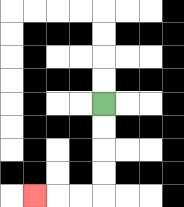{'start': '[4, 4]', 'end': '[1, 8]', 'path_directions': 'D,D,D,D,L,L,L', 'path_coordinates': '[[4, 4], [4, 5], [4, 6], [4, 7], [4, 8], [3, 8], [2, 8], [1, 8]]'}